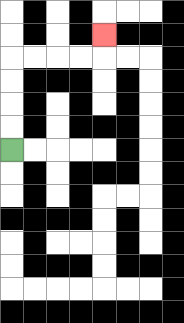{'start': '[0, 6]', 'end': '[4, 1]', 'path_directions': 'U,U,U,U,R,R,R,R,U', 'path_coordinates': '[[0, 6], [0, 5], [0, 4], [0, 3], [0, 2], [1, 2], [2, 2], [3, 2], [4, 2], [4, 1]]'}